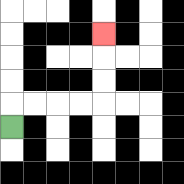{'start': '[0, 5]', 'end': '[4, 1]', 'path_directions': 'U,R,R,R,R,U,U,U', 'path_coordinates': '[[0, 5], [0, 4], [1, 4], [2, 4], [3, 4], [4, 4], [4, 3], [4, 2], [4, 1]]'}